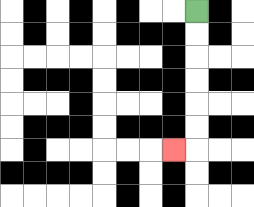{'start': '[8, 0]', 'end': '[7, 6]', 'path_directions': 'D,D,D,D,D,D,L', 'path_coordinates': '[[8, 0], [8, 1], [8, 2], [8, 3], [8, 4], [8, 5], [8, 6], [7, 6]]'}